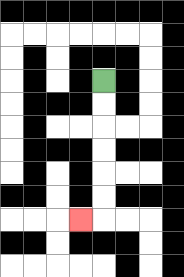{'start': '[4, 3]', 'end': '[3, 9]', 'path_directions': 'D,D,D,D,D,D,L', 'path_coordinates': '[[4, 3], [4, 4], [4, 5], [4, 6], [4, 7], [4, 8], [4, 9], [3, 9]]'}